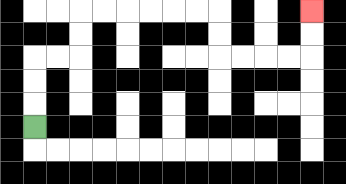{'start': '[1, 5]', 'end': '[13, 0]', 'path_directions': 'U,U,U,R,R,U,U,R,R,R,R,R,R,D,D,R,R,R,R,U,U', 'path_coordinates': '[[1, 5], [1, 4], [1, 3], [1, 2], [2, 2], [3, 2], [3, 1], [3, 0], [4, 0], [5, 0], [6, 0], [7, 0], [8, 0], [9, 0], [9, 1], [9, 2], [10, 2], [11, 2], [12, 2], [13, 2], [13, 1], [13, 0]]'}